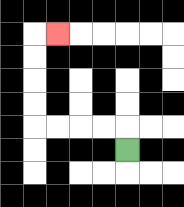{'start': '[5, 6]', 'end': '[2, 1]', 'path_directions': 'U,L,L,L,L,U,U,U,U,R', 'path_coordinates': '[[5, 6], [5, 5], [4, 5], [3, 5], [2, 5], [1, 5], [1, 4], [1, 3], [1, 2], [1, 1], [2, 1]]'}